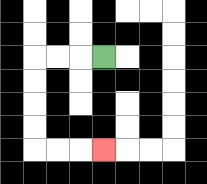{'start': '[4, 2]', 'end': '[4, 6]', 'path_directions': 'L,L,L,D,D,D,D,R,R,R', 'path_coordinates': '[[4, 2], [3, 2], [2, 2], [1, 2], [1, 3], [1, 4], [1, 5], [1, 6], [2, 6], [3, 6], [4, 6]]'}